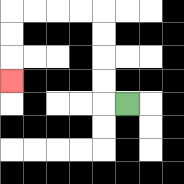{'start': '[5, 4]', 'end': '[0, 3]', 'path_directions': 'L,U,U,U,U,L,L,L,L,D,D,D', 'path_coordinates': '[[5, 4], [4, 4], [4, 3], [4, 2], [4, 1], [4, 0], [3, 0], [2, 0], [1, 0], [0, 0], [0, 1], [0, 2], [0, 3]]'}